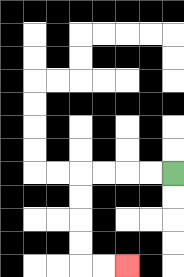{'start': '[7, 7]', 'end': '[5, 11]', 'path_directions': 'L,L,L,L,D,D,D,D,R,R', 'path_coordinates': '[[7, 7], [6, 7], [5, 7], [4, 7], [3, 7], [3, 8], [3, 9], [3, 10], [3, 11], [4, 11], [5, 11]]'}